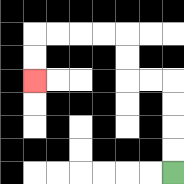{'start': '[7, 7]', 'end': '[1, 3]', 'path_directions': 'U,U,U,U,L,L,U,U,L,L,L,L,D,D', 'path_coordinates': '[[7, 7], [7, 6], [7, 5], [7, 4], [7, 3], [6, 3], [5, 3], [5, 2], [5, 1], [4, 1], [3, 1], [2, 1], [1, 1], [1, 2], [1, 3]]'}